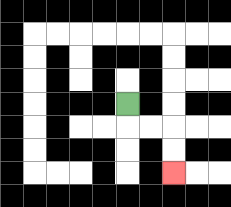{'start': '[5, 4]', 'end': '[7, 7]', 'path_directions': 'D,R,R,D,D', 'path_coordinates': '[[5, 4], [5, 5], [6, 5], [7, 5], [7, 6], [7, 7]]'}